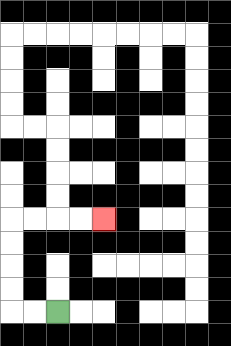{'start': '[2, 13]', 'end': '[4, 9]', 'path_directions': 'L,L,U,U,U,U,R,R,R,R', 'path_coordinates': '[[2, 13], [1, 13], [0, 13], [0, 12], [0, 11], [0, 10], [0, 9], [1, 9], [2, 9], [3, 9], [4, 9]]'}